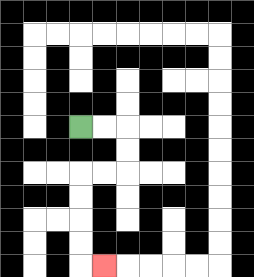{'start': '[3, 5]', 'end': '[4, 11]', 'path_directions': 'R,R,D,D,L,L,D,D,D,D,R', 'path_coordinates': '[[3, 5], [4, 5], [5, 5], [5, 6], [5, 7], [4, 7], [3, 7], [3, 8], [3, 9], [3, 10], [3, 11], [4, 11]]'}